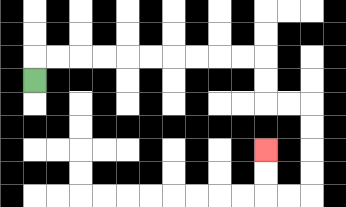{'start': '[1, 3]', 'end': '[11, 6]', 'path_directions': 'U,R,R,R,R,R,R,R,R,R,R,D,D,R,R,D,D,D,D,L,L,U,U', 'path_coordinates': '[[1, 3], [1, 2], [2, 2], [3, 2], [4, 2], [5, 2], [6, 2], [7, 2], [8, 2], [9, 2], [10, 2], [11, 2], [11, 3], [11, 4], [12, 4], [13, 4], [13, 5], [13, 6], [13, 7], [13, 8], [12, 8], [11, 8], [11, 7], [11, 6]]'}